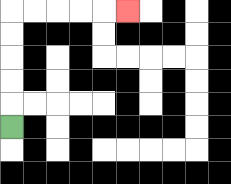{'start': '[0, 5]', 'end': '[5, 0]', 'path_directions': 'U,U,U,U,U,R,R,R,R,R', 'path_coordinates': '[[0, 5], [0, 4], [0, 3], [0, 2], [0, 1], [0, 0], [1, 0], [2, 0], [3, 0], [4, 0], [5, 0]]'}